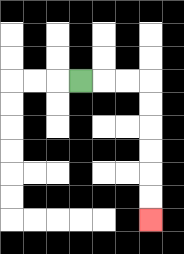{'start': '[3, 3]', 'end': '[6, 9]', 'path_directions': 'R,R,R,D,D,D,D,D,D', 'path_coordinates': '[[3, 3], [4, 3], [5, 3], [6, 3], [6, 4], [6, 5], [6, 6], [6, 7], [6, 8], [6, 9]]'}